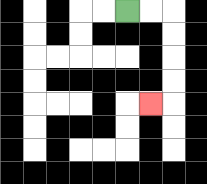{'start': '[5, 0]', 'end': '[6, 4]', 'path_directions': 'R,R,D,D,D,D,L', 'path_coordinates': '[[5, 0], [6, 0], [7, 0], [7, 1], [7, 2], [7, 3], [7, 4], [6, 4]]'}